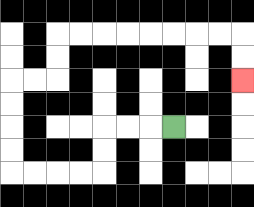{'start': '[7, 5]', 'end': '[10, 3]', 'path_directions': 'L,L,L,D,D,L,L,L,L,U,U,U,U,R,R,U,U,R,R,R,R,R,R,R,R,D,D', 'path_coordinates': '[[7, 5], [6, 5], [5, 5], [4, 5], [4, 6], [4, 7], [3, 7], [2, 7], [1, 7], [0, 7], [0, 6], [0, 5], [0, 4], [0, 3], [1, 3], [2, 3], [2, 2], [2, 1], [3, 1], [4, 1], [5, 1], [6, 1], [7, 1], [8, 1], [9, 1], [10, 1], [10, 2], [10, 3]]'}